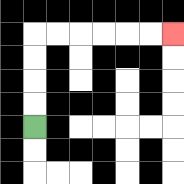{'start': '[1, 5]', 'end': '[7, 1]', 'path_directions': 'U,U,U,U,R,R,R,R,R,R', 'path_coordinates': '[[1, 5], [1, 4], [1, 3], [1, 2], [1, 1], [2, 1], [3, 1], [4, 1], [5, 1], [6, 1], [7, 1]]'}